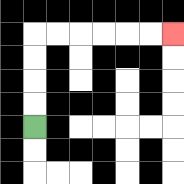{'start': '[1, 5]', 'end': '[7, 1]', 'path_directions': 'U,U,U,U,R,R,R,R,R,R', 'path_coordinates': '[[1, 5], [1, 4], [1, 3], [1, 2], [1, 1], [2, 1], [3, 1], [4, 1], [5, 1], [6, 1], [7, 1]]'}